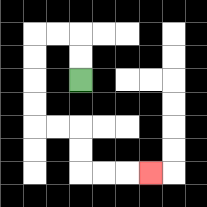{'start': '[3, 3]', 'end': '[6, 7]', 'path_directions': 'U,U,L,L,D,D,D,D,R,R,D,D,R,R,R', 'path_coordinates': '[[3, 3], [3, 2], [3, 1], [2, 1], [1, 1], [1, 2], [1, 3], [1, 4], [1, 5], [2, 5], [3, 5], [3, 6], [3, 7], [4, 7], [5, 7], [6, 7]]'}